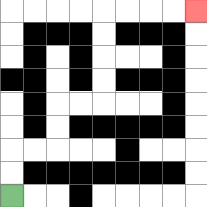{'start': '[0, 8]', 'end': '[8, 0]', 'path_directions': 'U,U,R,R,U,U,R,R,U,U,U,U,R,R,R,R', 'path_coordinates': '[[0, 8], [0, 7], [0, 6], [1, 6], [2, 6], [2, 5], [2, 4], [3, 4], [4, 4], [4, 3], [4, 2], [4, 1], [4, 0], [5, 0], [6, 0], [7, 0], [8, 0]]'}